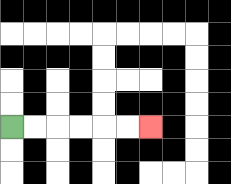{'start': '[0, 5]', 'end': '[6, 5]', 'path_directions': 'R,R,R,R,R,R', 'path_coordinates': '[[0, 5], [1, 5], [2, 5], [3, 5], [4, 5], [5, 5], [6, 5]]'}